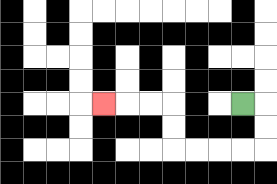{'start': '[10, 4]', 'end': '[4, 4]', 'path_directions': 'R,D,D,L,L,L,L,U,U,L,L,L', 'path_coordinates': '[[10, 4], [11, 4], [11, 5], [11, 6], [10, 6], [9, 6], [8, 6], [7, 6], [7, 5], [7, 4], [6, 4], [5, 4], [4, 4]]'}